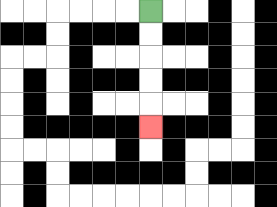{'start': '[6, 0]', 'end': '[6, 5]', 'path_directions': 'D,D,D,D,D', 'path_coordinates': '[[6, 0], [6, 1], [6, 2], [6, 3], [6, 4], [6, 5]]'}